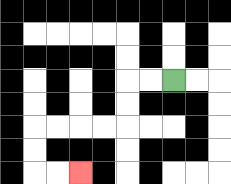{'start': '[7, 3]', 'end': '[3, 7]', 'path_directions': 'L,L,D,D,L,L,L,L,D,D,R,R', 'path_coordinates': '[[7, 3], [6, 3], [5, 3], [5, 4], [5, 5], [4, 5], [3, 5], [2, 5], [1, 5], [1, 6], [1, 7], [2, 7], [3, 7]]'}